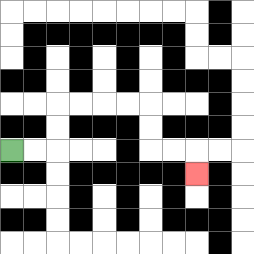{'start': '[0, 6]', 'end': '[8, 7]', 'path_directions': 'R,R,U,U,R,R,R,R,D,D,R,R,D', 'path_coordinates': '[[0, 6], [1, 6], [2, 6], [2, 5], [2, 4], [3, 4], [4, 4], [5, 4], [6, 4], [6, 5], [6, 6], [7, 6], [8, 6], [8, 7]]'}